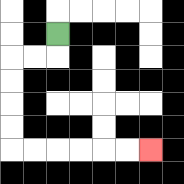{'start': '[2, 1]', 'end': '[6, 6]', 'path_directions': 'D,L,L,D,D,D,D,R,R,R,R,R,R', 'path_coordinates': '[[2, 1], [2, 2], [1, 2], [0, 2], [0, 3], [0, 4], [0, 5], [0, 6], [1, 6], [2, 6], [3, 6], [4, 6], [5, 6], [6, 6]]'}